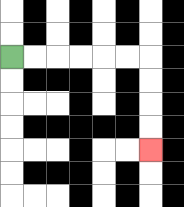{'start': '[0, 2]', 'end': '[6, 6]', 'path_directions': 'R,R,R,R,R,R,D,D,D,D', 'path_coordinates': '[[0, 2], [1, 2], [2, 2], [3, 2], [4, 2], [5, 2], [6, 2], [6, 3], [6, 4], [6, 5], [6, 6]]'}